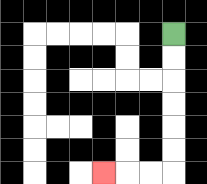{'start': '[7, 1]', 'end': '[4, 7]', 'path_directions': 'D,D,D,D,D,D,L,L,L', 'path_coordinates': '[[7, 1], [7, 2], [7, 3], [7, 4], [7, 5], [7, 6], [7, 7], [6, 7], [5, 7], [4, 7]]'}